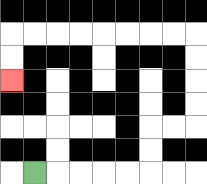{'start': '[1, 7]', 'end': '[0, 3]', 'path_directions': 'R,R,R,R,R,U,U,R,R,U,U,U,U,L,L,L,L,L,L,L,L,D,D', 'path_coordinates': '[[1, 7], [2, 7], [3, 7], [4, 7], [5, 7], [6, 7], [6, 6], [6, 5], [7, 5], [8, 5], [8, 4], [8, 3], [8, 2], [8, 1], [7, 1], [6, 1], [5, 1], [4, 1], [3, 1], [2, 1], [1, 1], [0, 1], [0, 2], [0, 3]]'}